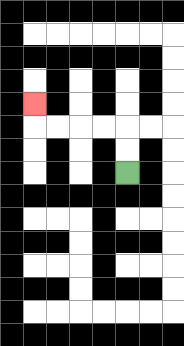{'start': '[5, 7]', 'end': '[1, 4]', 'path_directions': 'U,U,L,L,L,L,U', 'path_coordinates': '[[5, 7], [5, 6], [5, 5], [4, 5], [3, 5], [2, 5], [1, 5], [1, 4]]'}